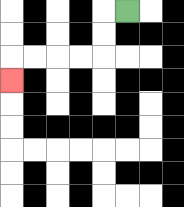{'start': '[5, 0]', 'end': '[0, 3]', 'path_directions': 'L,D,D,L,L,L,L,D', 'path_coordinates': '[[5, 0], [4, 0], [4, 1], [4, 2], [3, 2], [2, 2], [1, 2], [0, 2], [0, 3]]'}